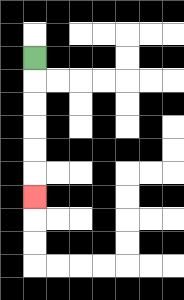{'start': '[1, 2]', 'end': '[1, 8]', 'path_directions': 'D,D,D,D,D,D', 'path_coordinates': '[[1, 2], [1, 3], [1, 4], [1, 5], [1, 6], [1, 7], [1, 8]]'}